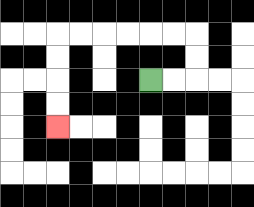{'start': '[6, 3]', 'end': '[2, 5]', 'path_directions': 'R,R,U,U,L,L,L,L,L,L,D,D,D,D', 'path_coordinates': '[[6, 3], [7, 3], [8, 3], [8, 2], [8, 1], [7, 1], [6, 1], [5, 1], [4, 1], [3, 1], [2, 1], [2, 2], [2, 3], [2, 4], [2, 5]]'}